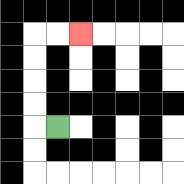{'start': '[2, 5]', 'end': '[3, 1]', 'path_directions': 'L,U,U,U,U,R,R', 'path_coordinates': '[[2, 5], [1, 5], [1, 4], [1, 3], [1, 2], [1, 1], [2, 1], [3, 1]]'}